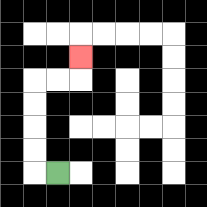{'start': '[2, 7]', 'end': '[3, 2]', 'path_directions': 'L,U,U,U,U,R,R,U', 'path_coordinates': '[[2, 7], [1, 7], [1, 6], [1, 5], [1, 4], [1, 3], [2, 3], [3, 3], [3, 2]]'}